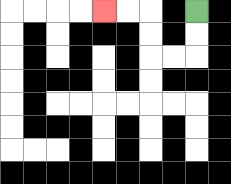{'start': '[8, 0]', 'end': '[4, 0]', 'path_directions': 'D,D,L,L,U,U,L,L', 'path_coordinates': '[[8, 0], [8, 1], [8, 2], [7, 2], [6, 2], [6, 1], [6, 0], [5, 0], [4, 0]]'}